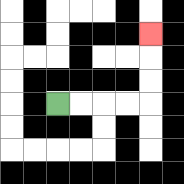{'start': '[2, 4]', 'end': '[6, 1]', 'path_directions': 'R,R,R,R,U,U,U', 'path_coordinates': '[[2, 4], [3, 4], [4, 4], [5, 4], [6, 4], [6, 3], [6, 2], [6, 1]]'}